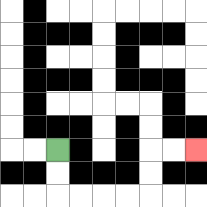{'start': '[2, 6]', 'end': '[8, 6]', 'path_directions': 'D,D,R,R,R,R,U,U,R,R', 'path_coordinates': '[[2, 6], [2, 7], [2, 8], [3, 8], [4, 8], [5, 8], [6, 8], [6, 7], [6, 6], [7, 6], [8, 6]]'}